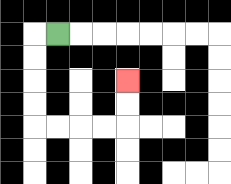{'start': '[2, 1]', 'end': '[5, 3]', 'path_directions': 'L,D,D,D,D,R,R,R,R,U,U', 'path_coordinates': '[[2, 1], [1, 1], [1, 2], [1, 3], [1, 4], [1, 5], [2, 5], [3, 5], [4, 5], [5, 5], [5, 4], [5, 3]]'}